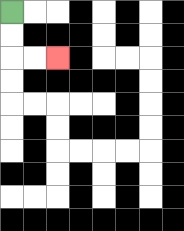{'start': '[0, 0]', 'end': '[2, 2]', 'path_directions': 'D,D,R,R', 'path_coordinates': '[[0, 0], [0, 1], [0, 2], [1, 2], [2, 2]]'}